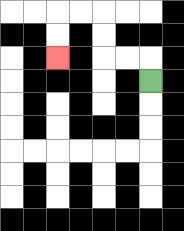{'start': '[6, 3]', 'end': '[2, 2]', 'path_directions': 'U,L,L,U,U,L,L,D,D', 'path_coordinates': '[[6, 3], [6, 2], [5, 2], [4, 2], [4, 1], [4, 0], [3, 0], [2, 0], [2, 1], [2, 2]]'}